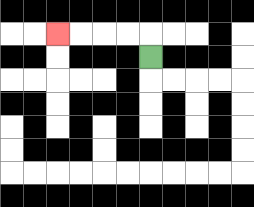{'start': '[6, 2]', 'end': '[2, 1]', 'path_directions': 'U,L,L,L,L', 'path_coordinates': '[[6, 2], [6, 1], [5, 1], [4, 1], [3, 1], [2, 1]]'}